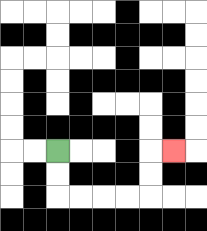{'start': '[2, 6]', 'end': '[7, 6]', 'path_directions': 'D,D,R,R,R,R,U,U,R', 'path_coordinates': '[[2, 6], [2, 7], [2, 8], [3, 8], [4, 8], [5, 8], [6, 8], [6, 7], [6, 6], [7, 6]]'}